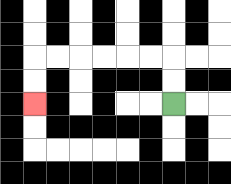{'start': '[7, 4]', 'end': '[1, 4]', 'path_directions': 'U,U,L,L,L,L,L,L,D,D', 'path_coordinates': '[[7, 4], [7, 3], [7, 2], [6, 2], [5, 2], [4, 2], [3, 2], [2, 2], [1, 2], [1, 3], [1, 4]]'}